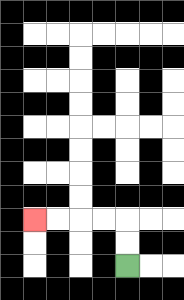{'start': '[5, 11]', 'end': '[1, 9]', 'path_directions': 'U,U,L,L,L,L', 'path_coordinates': '[[5, 11], [5, 10], [5, 9], [4, 9], [3, 9], [2, 9], [1, 9]]'}